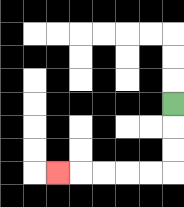{'start': '[7, 4]', 'end': '[2, 7]', 'path_directions': 'D,D,D,L,L,L,L,L', 'path_coordinates': '[[7, 4], [7, 5], [7, 6], [7, 7], [6, 7], [5, 7], [4, 7], [3, 7], [2, 7]]'}